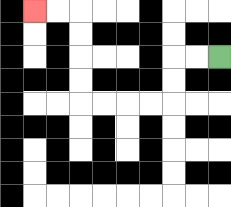{'start': '[9, 2]', 'end': '[1, 0]', 'path_directions': 'L,L,D,D,L,L,L,L,U,U,U,U,L,L', 'path_coordinates': '[[9, 2], [8, 2], [7, 2], [7, 3], [7, 4], [6, 4], [5, 4], [4, 4], [3, 4], [3, 3], [3, 2], [3, 1], [3, 0], [2, 0], [1, 0]]'}